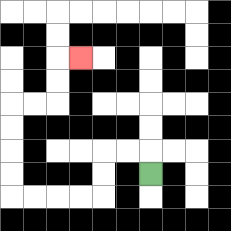{'start': '[6, 7]', 'end': '[3, 2]', 'path_directions': 'U,L,L,D,D,L,L,L,L,U,U,U,U,R,R,U,U,R', 'path_coordinates': '[[6, 7], [6, 6], [5, 6], [4, 6], [4, 7], [4, 8], [3, 8], [2, 8], [1, 8], [0, 8], [0, 7], [0, 6], [0, 5], [0, 4], [1, 4], [2, 4], [2, 3], [2, 2], [3, 2]]'}